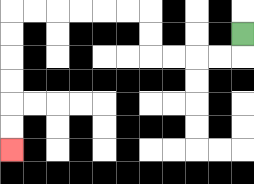{'start': '[10, 1]', 'end': '[0, 6]', 'path_directions': 'D,L,L,L,L,U,U,L,L,L,L,L,L,D,D,D,D,D,D', 'path_coordinates': '[[10, 1], [10, 2], [9, 2], [8, 2], [7, 2], [6, 2], [6, 1], [6, 0], [5, 0], [4, 0], [3, 0], [2, 0], [1, 0], [0, 0], [0, 1], [0, 2], [0, 3], [0, 4], [0, 5], [0, 6]]'}